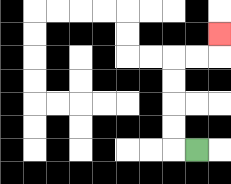{'start': '[8, 6]', 'end': '[9, 1]', 'path_directions': 'L,U,U,U,U,R,R,U', 'path_coordinates': '[[8, 6], [7, 6], [7, 5], [7, 4], [7, 3], [7, 2], [8, 2], [9, 2], [9, 1]]'}